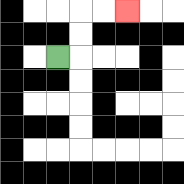{'start': '[2, 2]', 'end': '[5, 0]', 'path_directions': 'R,U,U,R,R', 'path_coordinates': '[[2, 2], [3, 2], [3, 1], [3, 0], [4, 0], [5, 0]]'}